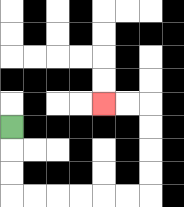{'start': '[0, 5]', 'end': '[4, 4]', 'path_directions': 'D,D,D,R,R,R,R,R,R,U,U,U,U,L,L', 'path_coordinates': '[[0, 5], [0, 6], [0, 7], [0, 8], [1, 8], [2, 8], [3, 8], [4, 8], [5, 8], [6, 8], [6, 7], [6, 6], [6, 5], [6, 4], [5, 4], [4, 4]]'}